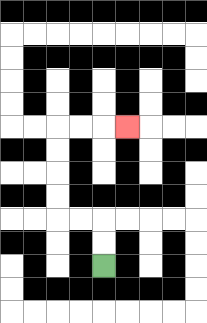{'start': '[4, 11]', 'end': '[5, 5]', 'path_directions': 'U,U,L,L,U,U,U,U,R,R,R', 'path_coordinates': '[[4, 11], [4, 10], [4, 9], [3, 9], [2, 9], [2, 8], [2, 7], [2, 6], [2, 5], [3, 5], [4, 5], [5, 5]]'}